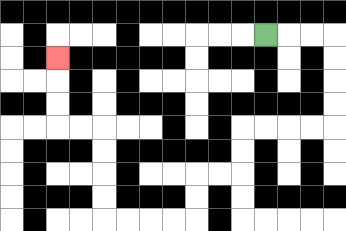{'start': '[11, 1]', 'end': '[2, 2]', 'path_directions': 'R,R,R,D,D,D,D,L,L,L,L,D,D,L,L,D,D,L,L,L,L,U,U,U,U,L,L,U,U,U', 'path_coordinates': '[[11, 1], [12, 1], [13, 1], [14, 1], [14, 2], [14, 3], [14, 4], [14, 5], [13, 5], [12, 5], [11, 5], [10, 5], [10, 6], [10, 7], [9, 7], [8, 7], [8, 8], [8, 9], [7, 9], [6, 9], [5, 9], [4, 9], [4, 8], [4, 7], [4, 6], [4, 5], [3, 5], [2, 5], [2, 4], [2, 3], [2, 2]]'}